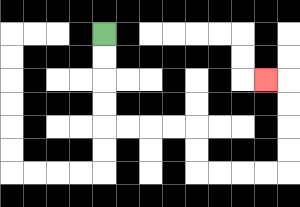{'start': '[4, 1]', 'end': '[11, 3]', 'path_directions': 'D,D,D,D,R,R,R,R,D,D,R,R,R,R,U,U,U,U,L', 'path_coordinates': '[[4, 1], [4, 2], [4, 3], [4, 4], [4, 5], [5, 5], [6, 5], [7, 5], [8, 5], [8, 6], [8, 7], [9, 7], [10, 7], [11, 7], [12, 7], [12, 6], [12, 5], [12, 4], [12, 3], [11, 3]]'}